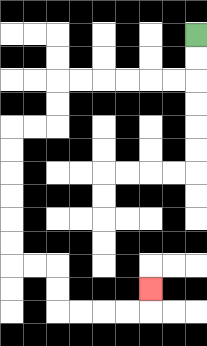{'start': '[8, 1]', 'end': '[6, 12]', 'path_directions': 'D,D,L,L,L,L,L,L,D,D,L,L,D,D,D,D,D,D,R,R,D,D,R,R,R,R,U', 'path_coordinates': '[[8, 1], [8, 2], [8, 3], [7, 3], [6, 3], [5, 3], [4, 3], [3, 3], [2, 3], [2, 4], [2, 5], [1, 5], [0, 5], [0, 6], [0, 7], [0, 8], [0, 9], [0, 10], [0, 11], [1, 11], [2, 11], [2, 12], [2, 13], [3, 13], [4, 13], [5, 13], [6, 13], [6, 12]]'}